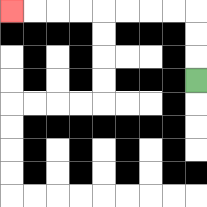{'start': '[8, 3]', 'end': '[0, 0]', 'path_directions': 'U,U,U,L,L,L,L,L,L,L,L', 'path_coordinates': '[[8, 3], [8, 2], [8, 1], [8, 0], [7, 0], [6, 0], [5, 0], [4, 0], [3, 0], [2, 0], [1, 0], [0, 0]]'}